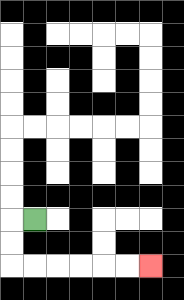{'start': '[1, 9]', 'end': '[6, 11]', 'path_directions': 'L,D,D,R,R,R,R,R,R', 'path_coordinates': '[[1, 9], [0, 9], [0, 10], [0, 11], [1, 11], [2, 11], [3, 11], [4, 11], [5, 11], [6, 11]]'}